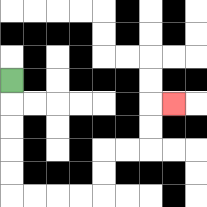{'start': '[0, 3]', 'end': '[7, 4]', 'path_directions': 'D,D,D,D,D,R,R,R,R,U,U,R,R,U,U,R', 'path_coordinates': '[[0, 3], [0, 4], [0, 5], [0, 6], [0, 7], [0, 8], [1, 8], [2, 8], [3, 8], [4, 8], [4, 7], [4, 6], [5, 6], [6, 6], [6, 5], [6, 4], [7, 4]]'}